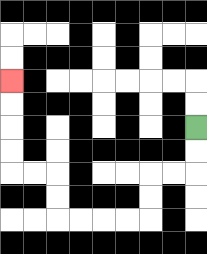{'start': '[8, 5]', 'end': '[0, 3]', 'path_directions': 'D,D,L,L,D,D,L,L,L,L,U,U,L,L,U,U,U,U', 'path_coordinates': '[[8, 5], [8, 6], [8, 7], [7, 7], [6, 7], [6, 8], [6, 9], [5, 9], [4, 9], [3, 9], [2, 9], [2, 8], [2, 7], [1, 7], [0, 7], [0, 6], [0, 5], [0, 4], [0, 3]]'}